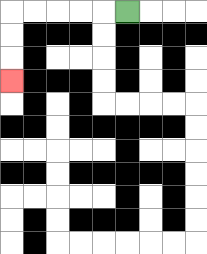{'start': '[5, 0]', 'end': '[0, 3]', 'path_directions': 'L,L,L,L,L,D,D,D', 'path_coordinates': '[[5, 0], [4, 0], [3, 0], [2, 0], [1, 0], [0, 0], [0, 1], [0, 2], [0, 3]]'}